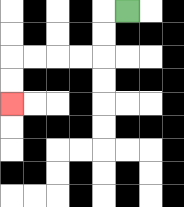{'start': '[5, 0]', 'end': '[0, 4]', 'path_directions': 'L,D,D,L,L,L,L,D,D', 'path_coordinates': '[[5, 0], [4, 0], [4, 1], [4, 2], [3, 2], [2, 2], [1, 2], [0, 2], [0, 3], [0, 4]]'}